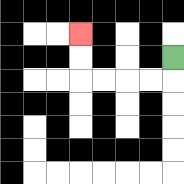{'start': '[7, 2]', 'end': '[3, 1]', 'path_directions': 'D,L,L,L,L,U,U', 'path_coordinates': '[[7, 2], [7, 3], [6, 3], [5, 3], [4, 3], [3, 3], [3, 2], [3, 1]]'}